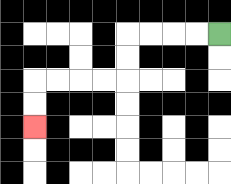{'start': '[9, 1]', 'end': '[1, 5]', 'path_directions': 'L,L,L,L,D,D,L,L,L,L,D,D', 'path_coordinates': '[[9, 1], [8, 1], [7, 1], [6, 1], [5, 1], [5, 2], [5, 3], [4, 3], [3, 3], [2, 3], [1, 3], [1, 4], [1, 5]]'}